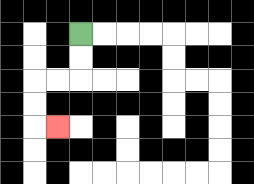{'start': '[3, 1]', 'end': '[2, 5]', 'path_directions': 'D,D,L,L,D,D,R', 'path_coordinates': '[[3, 1], [3, 2], [3, 3], [2, 3], [1, 3], [1, 4], [1, 5], [2, 5]]'}